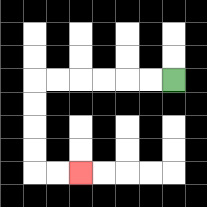{'start': '[7, 3]', 'end': '[3, 7]', 'path_directions': 'L,L,L,L,L,L,D,D,D,D,R,R', 'path_coordinates': '[[7, 3], [6, 3], [5, 3], [4, 3], [3, 3], [2, 3], [1, 3], [1, 4], [1, 5], [1, 6], [1, 7], [2, 7], [3, 7]]'}